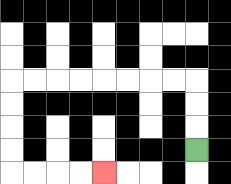{'start': '[8, 6]', 'end': '[4, 7]', 'path_directions': 'U,U,U,L,L,L,L,L,L,L,L,D,D,D,D,R,R,R,R', 'path_coordinates': '[[8, 6], [8, 5], [8, 4], [8, 3], [7, 3], [6, 3], [5, 3], [4, 3], [3, 3], [2, 3], [1, 3], [0, 3], [0, 4], [0, 5], [0, 6], [0, 7], [1, 7], [2, 7], [3, 7], [4, 7]]'}